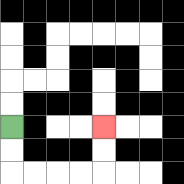{'start': '[0, 5]', 'end': '[4, 5]', 'path_directions': 'D,D,R,R,R,R,U,U', 'path_coordinates': '[[0, 5], [0, 6], [0, 7], [1, 7], [2, 7], [3, 7], [4, 7], [4, 6], [4, 5]]'}